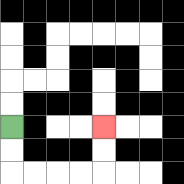{'start': '[0, 5]', 'end': '[4, 5]', 'path_directions': 'D,D,R,R,R,R,U,U', 'path_coordinates': '[[0, 5], [0, 6], [0, 7], [1, 7], [2, 7], [3, 7], [4, 7], [4, 6], [4, 5]]'}